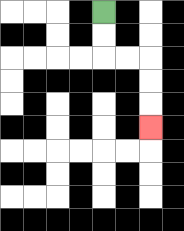{'start': '[4, 0]', 'end': '[6, 5]', 'path_directions': 'D,D,R,R,D,D,D', 'path_coordinates': '[[4, 0], [4, 1], [4, 2], [5, 2], [6, 2], [6, 3], [6, 4], [6, 5]]'}